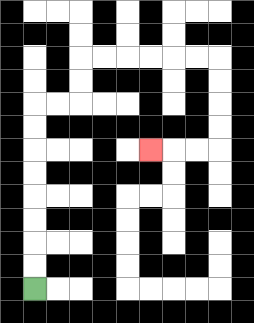{'start': '[1, 12]', 'end': '[6, 6]', 'path_directions': 'U,U,U,U,U,U,U,U,R,R,U,U,R,R,R,R,R,R,D,D,D,D,L,L,L', 'path_coordinates': '[[1, 12], [1, 11], [1, 10], [1, 9], [1, 8], [1, 7], [1, 6], [1, 5], [1, 4], [2, 4], [3, 4], [3, 3], [3, 2], [4, 2], [5, 2], [6, 2], [7, 2], [8, 2], [9, 2], [9, 3], [9, 4], [9, 5], [9, 6], [8, 6], [7, 6], [6, 6]]'}